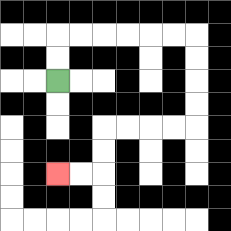{'start': '[2, 3]', 'end': '[2, 7]', 'path_directions': 'U,U,R,R,R,R,R,R,D,D,D,D,L,L,L,L,D,D,L,L', 'path_coordinates': '[[2, 3], [2, 2], [2, 1], [3, 1], [4, 1], [5, 1], [6, 1], [7, 1], [8, 1], [8, 2], [8, 3], [8, 4], [8, 5], [7, 5], [6, 5], [5, 5], [4, 5], [4, 6], [4, 7], [3, 7], [2, 7]]'}